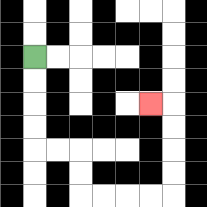{'start': '[1, 2]', 'end': '[6, 4]', 'path_directions': 'D,D,D,D,R,R,D,D,R,R,R,R,U,U,U,U,L', 'path_coordinates': '[[1, 2], [1, 3], [1, 4], [1, 5], [1, 6], [2, 6], [3, 6], [3, 7], [3, 8], [4, 8], [5, 8], [6, 8], [7, 8], [7, 7], [7, 6], [7, 5], [7, 4], [6, 4]]'}